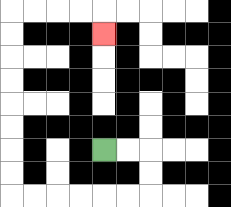{'start': '[4, 6]', 'end': '[4, 1]', 'path_directions': 'R,R,D,D,L,L,L,L,L,L,U,U,U,U,U,U,U,U,R,R,R,R,D', 'path_coordinates': '[[4, 6], [5, 6], [6, 6], [6, 7], [6, 8], [5, 8], [4, 8], [3, 8], [2, 8], [1, 8], [0, 8], [0, 7], [0, 6], [0, 5], [0, 4], [0, 3], [0, 2], [0, 1], [0, 0], [1, 0], [2, 0], [3, 0], [4, 0], [4, 1]]'}